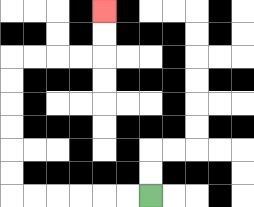{'start': '[6, 8]', 'end': '[4, 0]', 'path_directions': 'L,L,L,L,L,L,U,U,U,U,U,U,R,R,R,R,U,U', 'path_coordinates': '[[6, 8], [5, 8], [4, 8], [3, 8], [2, 8], [1, 8], [0, 8], [0, 7], [0, 6], [0, 5], [0, 4], [0, 3], [0, 2], [1, 2], [2, 2], [3, 2], [4, 2], [4, 1], [4, 0]]'}